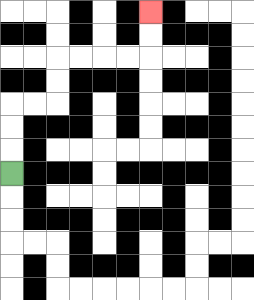{'start': '[0, 7]', 'end': '[6, 0]', 'path_directions': 'U,U,U,R,R,U,U,R,R,R,R,U,U', 'path_coordinates': '[[0, 7], [0, 6], [0, 5], [0, 4], [1, 4], [2, 4], [2, 3], [2, 2], [3, 2], [4, 2], [5, 2], [6, 2], [6, 1], [6, 0]]'}